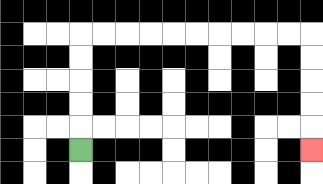{'start': '[3, 6]', 'end': '[13, 6]', 'path_directions': 'U,U,U,U,U,R,R,R,R,R,R,R,R,R,R,D,D,D,D,D', 'path_coordinates': '[[3, 6], [3, 5], [3, 4], [3, 3], [3, 2], [3, 1], [4, 1], [5, 1], [6, 1], [7, 1], [8, 1], [9, 1], [10, 1], [11, 1], [12, 1], [13, 1], [13, 2], [13, 3], [13, 4], [13, 5], [13, 6]]'}